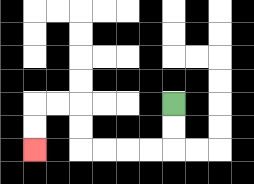{'start': '[7, 4]', 'end': '[1, 6]', 'path_directions': 'D,D,L,L,L,L,U,U,L,L,D,D', 'path_coordinates': '[[7, 4], [7, 5], [7, 6], [6, 6], [5, 6], [4, 6], [3, 6], [3, 5], [3, 4], [2, 4], [1, 4], [1, 5], [1, 6]]'}